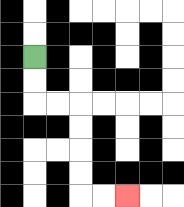{'start': '[1, 2]', 'end': '[5, 8]', 'path_directions': 'D,D,R,R,D,D,D,D,R,R', 'path_coordinates': '[[1, 2], [1, 3], [1, 4], [2, 4], [3, 4], [3, 5], [3, 6], [3, 7], [3, 8], [4, 8], [5, 8]]'}